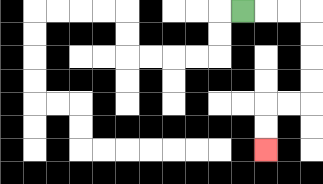{'start': '[10, 0]', 'end': '[11, 6]', 'path_directions': 'R,R,R,D,D,D,D,L,L,D,D', 'path_coordinates': '[[10, 0], [11, 0], [12, 0], [13, 0], [13, 1], [13, 2], [13, 3], [13, 4], [12, 4], [11, 4], [11, 5], [11, 6]]'}